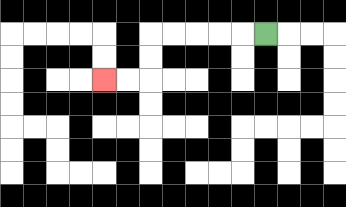{'start': '[11, 1]', 'end': '[4, 3]', 'path_directions': 'L,L,L,L,L,D,D,L,L', 'path_coordinates': '[[11, 1], [10, 1], [9, 1], [8, 1], [7, 1], [6, 1], [6, 2], [6, 3], [5, 3], [4, 3]]'}